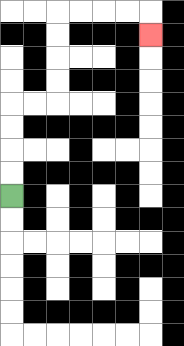{'start': '[0, 8]', 'end': '[6, 1]', 'path_directions': 'U,U,U,U,R,R,U,U,U,U,R,R,R,R,D', 'path_coordinates': '[[0, 8], [0, 7], [0, 6], [0, 5], [0, 4], [1, 4], [2, 4], [2, 3], [2, 2], [2, 1], [2, 0], [3, 0], [4, 0], [5, 0], [6, 0], [6, 1]]'}